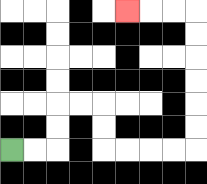{'start': '[0, 6]', 'end': '[5, 0]', 'path_directions': 'R,R,U,U,R,R,D,D,R,R,R,R,U,U,U,U,U,U,L,L,L', 'path_coordinates': '[[0, 6], [1, 6], [2, 6], [2, 5], [2, 4], [3, 4], [4, 4], [4, 5], [4, 6], [5, 6], [6, 6], [7, 6], [8, 6], [8, 5], [8, 4], [8, 3], [8, 2], [8, 1], [8, 0], [7, 0], [6, 0], [5, 0]]'}